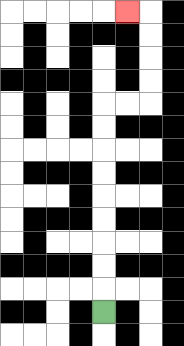{'start': '[4, 13]', 'end': '[5, 0]', 'path_directions': 'U,U,U,U,U,U,U,U,U,R,R,U,U,U,U,L', 'path_coordinates': '[[4, 13], [4, 12], [4, 11], [4, 10], [4, 9], [4, 8], [4, 7], [4, 6], [4, 5], [4, 4], [5, 4], [6, 4], [6, 3], [6, 2], [6, 1], [6, 0], [5, 0]]'}